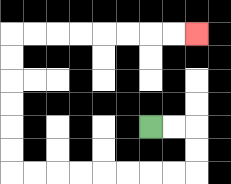{'start': '[6, 5]', 'end': '[8, 1]', 'path_directions': 'R,R,D,D,L,L,L,L,L,L,L,L,U,U,U,U,U,U,R,R,R,R,R,R,R,R', 'path_coordinates': '[[6, 5], [7, 5], [8, 5], [8, 6], [8, 7], [7, 7], [6, 7], [5, 7], [4, 7], [3, 7], [2, 7], [1, 7], [0, 7], [0, 6], [0, 5], [0, 4], [0, 3], [0, 2], [0, 1], [1, 1], [2, 1], [3, 1], [4, 1], [5, 1], [6, 1], [7, 1], [8, 1]]'}